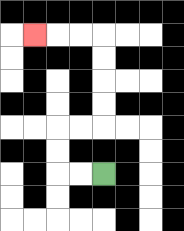{'start': '[4, 7]', 'end': '[1, 1]', 'path_directions': 'L,L,U,U,R,R,U,U,U,U,L,L,L', 'path_coordinates': '[[4, 7], [3, 7], [2, 7], [2, 6], [2, 5], [3, 5], [4, 5], [4, 4], [4, 3], [4, 2], [4, 1], [3, 1], [2, 1], [1, 1]]'}